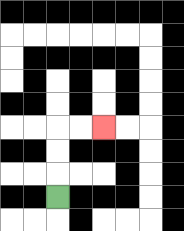{'start': '[2, 8]', 'end': '[4, 5]', 'path_directions': 'U,U,U,R,R', 'path_coordinates': '[[2, 8], [2, 7], [2, 6], [2, 5], [3, 5], [4, 5]]'}